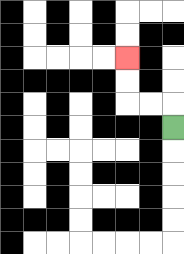{'start': '[7, 5]', 'end': '[5, 2]', 'path_directions': 'U,L,L,U,U', 'path_coordinates': '[[7, 5], [7, 4], [6, 4], [5, 4], [5, 3], [5, 2]]'}